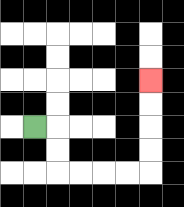{'start': '[1, 5]', 'end': '[6, 3]', 'path_directions': 'R,D,D,R,R,R,R,U,U,U,U', 'path_coordinates': '[[1, 5], [2, 5], [2, 6], [2, 7], [3, 7], [4, 7], [5, 7], [6, 7], [6, 6], [6, 5], [6, 4], [6, 3]]'}